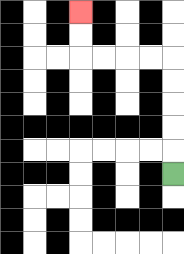{'start': '[7, 7]', 'end': '[3, 0]', 'path_directions': 'U,U,U,U,U,L,L,L,L,U,U', 'path_coordinates': '[[7, 7], [7, 6], [7, 5], [7, 4], [7, 3], [7, 2], [6, 2], [5, 2], [4, 2], [3, 2], [3, 1], [3, 0]]'}